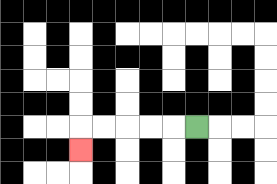{'start': '[8, 5]', 'end': '[3, 6]', 'path_directions': 'L,L,L,L,L,D', 'path_coordinates': '[[8, 5], [7, 5], [6, 5], [5, 5], [4, 5], [3, 5], [3, 6]]'}